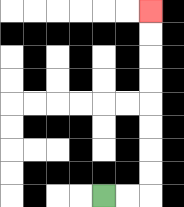{'start': '[4, 8]', 'end': '[6, 0]', 'path_directions': 'R,R,U,U,U,U,U,U,U,U', 'path_coordinates': '[[4, 8], [5, 8], [6, 8], [6, 7], [6, 6], [6, 5], [6, 4], [6, 3], [6, 2], [6, 1], [6, 0]]'}